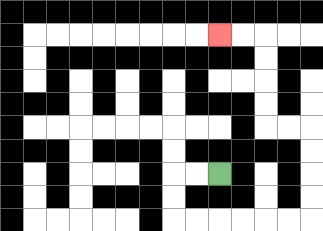{'start': '[9, 7]', 'end': '[9, 1]', 'path_directions': 'L,L,D,D,R,R,R,R,R,R,U,U,U,U,L,L,U,U,U,U,L,L', 'path_coordinates': '[[9, 7], [8, 7], [7, 7], [7, 8], [7, 9], [8, 9], [9, 9], [10, 9], [11, 9], [12, 9], [13, 9], [13, 8], [13, 7], [13, 6], [13, 5], [12, 5], [11, 5], [11, 4], [11, 3], [11, 2], [11, 1], [10, 1], [9, 1]]'}